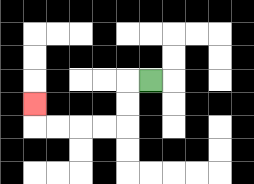{'start': '[6, 3]', 'end': '[1, 4]', 'path_directions': 'L,D,D,L,L,L,L,U', 'path_coordinates': '[[6, 3], [5, 3], [5, 4], [5, 5], [4, 5], [3, 5], [2, 5], [1, 5], [1, 4]]'}